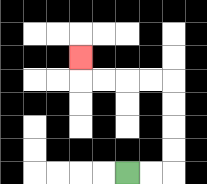{'start': '[5, 7]', 'end': '[3, 2]', 'path_directions': 'R,R,U,U,U,U,L,L,L,L,U', 'path_coordinates': '[[5, 7], [6, 7], [7, 7], [7, 6], [7, 5], [7, 4], [7, 3], [6, 3], [5, 3], [4, 3], [3, 3], [3, 2]]'}